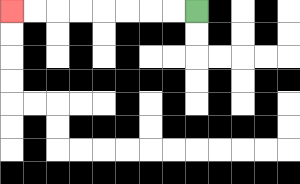{'start': '[8, 0]', 'end': '[0, 0]', 'path_directions': 'L,L,L,L,L,L,L,L', 'path_coordinates': '[[8, 0], [7, 0], [6, 0], [5, 0], [4, 0], [3, 0], [2, 0], [1, 0], [0, 0]]'}